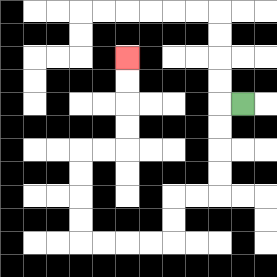{'start': '[10, 4]', 'end': '[5, 2]', 'path_directions': 'L,D,D,D,D,L,L,D,D,L,L,L,L,U,U,U,U,R,R,U,U,U,U', 'path_coordinates': '[[10, 4], [9, 4], [9, 5], [9, 6], [9, 7], [9, 8], [8, 8], [7, 8], [7, 9], [7, 10], [6, 10], [5, 10], [4, 10], [3, 10], [3, 9], [3, 8], [3, 7], [3, 6], [4, 6], [5, 6], [5, 5], [5, 4], [5, 3], [5, 2]]'}